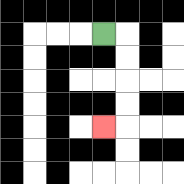{'start': '[4, 1]', 'end': '[4, 5]', 'path_directions': 'R,D,D,D,D,L', 'path_coordinates': '[[4, 1], [5, 1], [5, 2], [5, 3], [5, 4], [5, 5], [4, 5]]'}